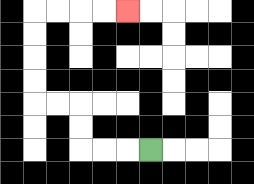{'start': '[6, 6]', 'end': '[5, 0]', 'path_directions': 'L,L,L,U,U,L,L,U,U,U,U,R,R,R,R', 'path_coordinates': '[[6, 6], [5, 6], [4, 6], [3, 6], [3, 5], [3, 4], [2, 4], [1, 4], [1, 3], [1, 2], [1, 1], [1, 0], [2, 0], [3, 0], [4, 0], [5, 0]]'}